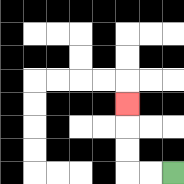{'start': '[7, 7]', 'end': '[5, 4]', 'path_directions': 'L,L,U,U,U', 'path_coordinates': '[[7, 7], [6, 7], [5, 7], [5, 6], [5, 5], [5, 4]]'}